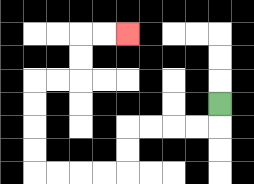{'start': '[9, 4]', 'end': '[5, 1]', 'path_directions': 'D,L,L,L,L,D,D,L,L,L,L,U,U,U,U,R,R,U,U,R,R', 'path_coordinates': '[[9, 4], [9, 5], [8, 5], [7, 5], [6, 5], [5, 5], [5, 6], [5, 7], [4, 7], [3, 7], [2, 7], [1, 7], [1, 6], [1, 5], [1, 4], [1, 3], [2, 3], [3, 3], [3, 2], [3, 1], [4, 1], [5, 1]]'}